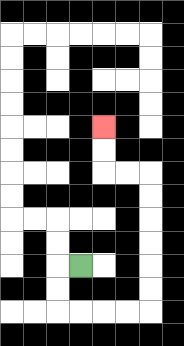{'start': '[3, 11]', 'end': '[4, 5]', 'path_directions': 'L,D,D,R,R,R,R,U,U,U,U,U,U,L,L,U,U', 'path_coordinates': '[[3, 11], [2, 11], [2, 12], [2, 13], [3, 13], [4, 13], [5, 13], [6, 13], [6, 12], [6, 11], [6, 10], [6, 9], [6, 8], [6, 7], [5, 7], [4, 7], [4, 6], [4, 5]]'}